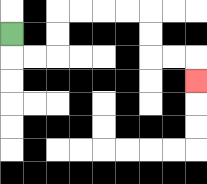{'start': '[0, 1]', 'end': '[8, 3]', 'path_directions': 'D,R,R,U,U,R,R,R,R,D,D,R,R,D', 'path_coordinates': '[[0, 1], [0, 2], [1, 2], [2, 2], [2, 1], [2, 0], [3, 0], [4, 0], [5, 0], [6, 0], [6, 1], [6, 2], [7, 2], [8, 2], [8, 3]]'}